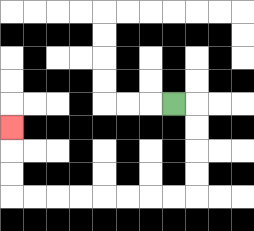{'start': '[7, 4]', 'end': '[0, 5]', 'path_directions': 'R,D,D,D,D,L,L,L,L,L,L,L,L,U,U,U', 'path_coordinates': '[[7, 4], [8, 4], [8, 5], [8, 6], [8, 7], [8, 8], [7, 8], [6, 8], [5, 8], [4, 8], [3, 8], [2, 8], [1, 8], [0, 8], [0, 7], [0, 6], [0, 5]]'}